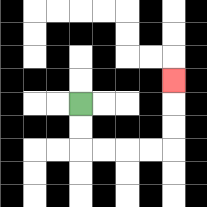{'start': '[3, 4]', 'end': '[7, 3]', 'path_directions': 'D,D,R,R,R,R,U,U,U', 'path_coordinates': '[[3, 4], [3, 5], [3, 6], [4, 6], [5, 6], [6, 6], [7, 6], [7, 5], [7, 4], [7, 3]]'}